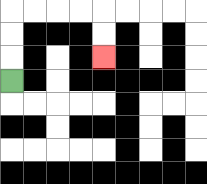{'start': '[0, 3]', 'end': '[4, 2]', 'path_directions': 'U,U,U,R,R,R,R,D,D', 'path_coordinates': '[[0, 3], [0, 2], [0, 1], [0, 0], [1, 0], [2, 0], [3, 0], [4, 0], [4, 1], [4, 2]]'}